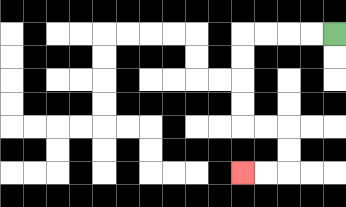{'start': '[14, 1]', 'end': '[10, 7]', 'path_directions': 'L,L,L,L,D,D,D,D,R,R,D,D,L,L', 'path_coordinates': '[[14, 1], [13, 1], [12, 1], [11, 1], [10, 1], [10, 2], [10, 3], [10, 4], [10, 5], [11, 5], [12, 5], [12, 6], [12, 7], [11, 7], [10, 7]]'}